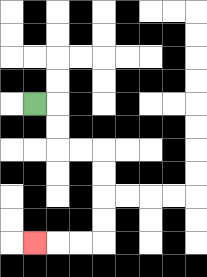{'start': '[1, 4]', 'end': '[1, 10]', 'path_directions': 'R,D,D,R,R,D,D,D,D,L,L,L', 'path_coordinates': '[[1, 4], [2, 4], [2, 5], [2, 6], [3, 6], [4, 6], [4, 7], [4, 8], [4, 9], [4, 10], [3, 10], [2, 10], [1, 10]]'}